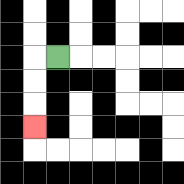{'start': '[2, 2]', 'end': '[1, 5]', 'path_directions': 'L,D,D,D', 'path_coordinates': '[[2, 2], [1, 2], [1, 3], [1, 4], [1, 5]]'}